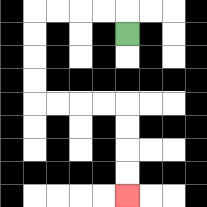{'start': '[5, 1]', 'end': '[5, 8]', 'path_directions': 'U,L,L,L,L,D,D,D,D,R,R,R,R,D,D,D,D', 'path_coordinates': '[[5, 1], [5, 0], [4, 0], [3, 0], [2, 0], [1, 0], [1, 1], [1, 2], [1, 3], [1, 4], [2, 4], [3, 4], [4, 4], [5, 4], [5, 5], [5, 6], [5, 7], [5, 8]]'}